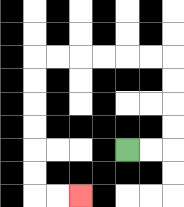{'start': '[5, 6]', 'end': '[3, 8]', 'path_directions': 'R,R,U,U,U,U,L,L,L,L,L,L,D,D,D,D,D,D,R,R', 'path_coordinates': '[[5, 6], [6, 6], [7, 6], [7, 5], [7, 4], [7, 3], [7, 2], [6, 2], [5, 2], [4, 2], [3, 2], [2, 2], [1, 2], [1, 3], [1, 4], [1, 5], [1, 6], [1, 7], [1, 8], [2, 8], [3, 8]]'}